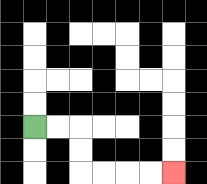{'start': '[1, 5]', 'end': '[7, 7]', 'path_directions': 'R,R,D,D,R,R,R,R', 'path_coordinates': '[[1, 5], [2, 5], [3, 5], [3, 6], [3, 7], [4, 7], [5, 7], [6, 7], [7, 7]]'}